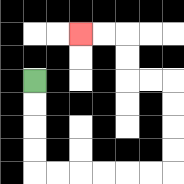{'start': '[1, 3]', 'end': '[3, 1]', 'path_directions': 'D,D,D,D,R,R,R,R,R,R,U,U,U,U,L,L,U,U,L,L', 'path_coordinates': '[[1, 3], [1, 4], [1, 5], [1, 6], [1, 7], [2, 7], [3, 7], [4, 7], [5, 7], [6, 7], [7, 7], [7, 6], [7, 5], [7, 4], [7, 3], [6, 3], [5, 3], [5, 2], [5, 1], [4, 1], [3, 1]]'}